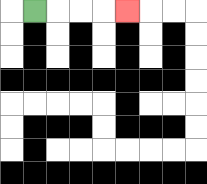{'start': '[1, 0]', 'end': '[5, 0]', 'path_directions': 'R,R,R,R', 'path_coordinates': '[[1, 0], [2, 0], [3, 0], [4, 0], [5, 0]]'}